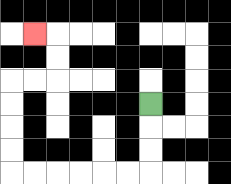{'start': '[6, 4]', 'end': '[1, 1]', 'path_directions': 'D,D,D,L,L,L,L,L,L,U,U,U,U,R,R,U,U,L', 'path_coordinates': '[[6, 4], [6, 5], [6, 6], [6, 7], [5, 7], [4, 7], [3, 7], [2, 7], [1, 7], [0, 7], [0, 6], [0, 5], [0, 4], [0, 3], [1, 3], [2, 3], [2, 2], [2, 1], [1, 1]]'}